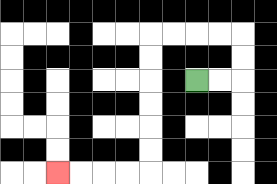{'start': '[8, 3]', 'end': '[2, 7]', 'path_directions': 'R,R,U,U,L,L,L,L,D,D,D,D,D,D,L,L,L,L', 'path_coordinates': '[[8, 3], [9, 3], [10, 3], [10, 2], [10, 1], [9, 1], [8, 1], [7, 1], [6, 1], [6, 2], [6, 3], [6, 4], [6, 5], [6, 6], [6, 7], [5, 7], [4, 7], [3, 7], [2, 7]]'}